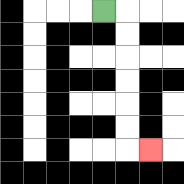{'start': '[4, 0]', 'end': '[6, 6]', 'path_directions': 'R,D,D,D,D,D,D,R', 'path_coordinates': '[[4, 0], [5, 0], [5, 1], [5, 2], [5, 3], [5, 4], [5, 5], [5, 6], [6, 6]]'}